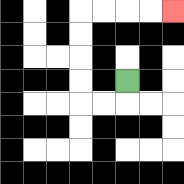{'start': '[5, 3]', 'end': '[7, 0]', 'path_directions': 'D,L,L,U,U,U,U,R,R,R,R', 'path_coordinates': '[[5, 3], [5, 4], [4, 4], [3, 4], [3, 3], [3, 2], [3, 1], [3, 0], [4, 0], [5, 0], [6, 0], [7, 0]]'}